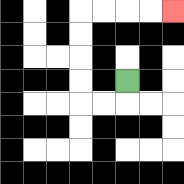{'start': '[5, 3]', 'end': '[7, 0]', 'path_directions': 'D,L,L,U,U,U,U,R,R,R,R', 'path_coordinates': '[[5, 3], [5, 4], [4, 4], [3, 4], [3, 3], [3, 2], [3, 1], [3, 0], [4, 0], [5, 0], [6, 0], [7, 0]]'}